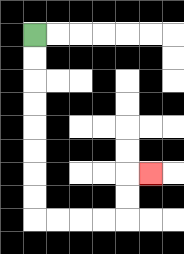{'start': '[1, 1]', 'end': '[6, 7]', 'path_directions': 'D,D,D,D,D,D,D,D,R,R,R,R,U,U,R', 'path_coordinates': '[[1, 1], [1, 2], [1, 3], [1, 4], [1, 5], [1, 6], [1, 7], [1, 8], [1, 9], [2, 9], [3, 9], [4, 9], [5, 9], [5, 8], [5, 7], [6, 7]]'}